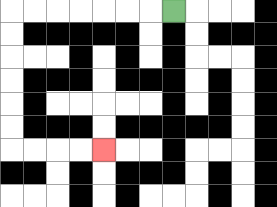{'start': '[7, 0]', 'end': '[4, 6]', 'path_directions': 'L,L,L,L,L,L,L,D,D,D,D,D,D,R,R,R,R', 'path_coordinates': '[[7, 0], [6, 0], [5, 0], [4, 0], [3, 0], [2, 0], [1, 0], [0, 0], [0, 1], [0, 2], [0, 3], [0, 4], [0, 5], [0, 6], [1, 6], [2, 6], [3, 6], [4, 6]]'}